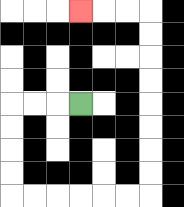{'start': '[3, 4]', 'end': '[3, 0]', 'path_directions': 'L,L,L,D,D,D,D,R,R,R,R,R,R,U,U,U,U,U,U,U,U,L,L,L', 'path_coordinates': '[[3, 4], [2, 4], [1, 4], [0, 4], [0, 5], [0, 6], [0, 7], [0, 8], [1, 8], [2, 8], [3, 8], [4, 8], [5, 8], [6, 8], [6, 7], [6, 6], [6, 5], [6, 4], [6, 3], [6, 2], [6, 1], [6, 0], [5, 0], [4, 0], [3, 0]]'}